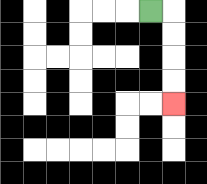{'start': '[6, 0]', 'end': '[7, 4]', 'path_directions': 'R,D,D,D,D', 'path_coordinates': '[[6, 0], [7, 0], [7, 1], [7, 2], [7, 3], [7, 4]]'}